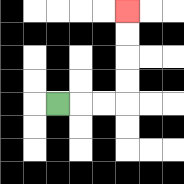{'start': '[2, 4]', 'end': '[5, 0]', 'path_directions': 'R,R,R,U,U,U,U', 'path_coordinates': '[[2, 4], [3, 4], [4, 4], [5, 4], [5, 3], [5, 2], [5, 1], [5, 0]]'}